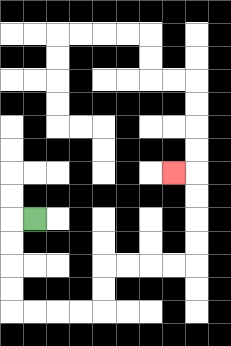{'start': '[1, 9]', 'end': '[7, 7]', 'path_directions': 'L,D,D,D,D,R,R,R,R,U,U,R,R,R,R,U,U,U,U,L', 'path_coordinates': '[[1, 9], [0, 9], [0, 10], [0, 11], [0, 12], [0, 13], [1, 13], [2, 13], [3, 13], [4, 13], [4, 12], [4, 11], [5, 11], [6, 11], [7, 11], [8, 11], [8, 10], [8, 9], [8, 8], [8, 7], [7, 7]]'}